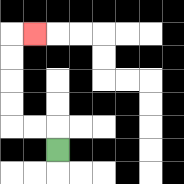{'start': '[2, 6]', 'end': '[1, 1]', 'path_directions': 'U,L,L,U,U,U,U,R', 'path_coordinates': '[[2, 6], [2, 5], [1, 5], [0, 5], [0, 4], [0, 3], [0, 2], [0, 1], [1, 1]]'}